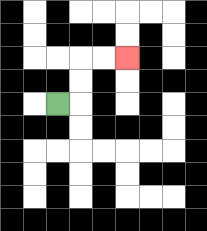{'start': '[2, 4]', 'end': '[5, 2]', 'path_directions': 'R,U,U,R,R', 'path_coordinates': '[[2, 4], [3, 4], [3, 3], [3, 2], [4, 2], [5, 2]]'}